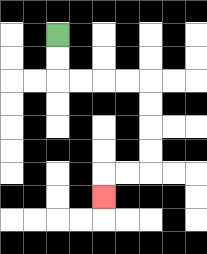{'start': '[2, 1]', 'end': '[4, 8]', 'path_directions': 'D,D,R,R,R,R,D,D,D,D,L,L,D', 'path_coordinates': '[[2, 1], [2, 2], [2, 3], [3, 3], [4, 3], [5, 3], [6, 3], [6, 4], [6, 5], [6, 6], [6, 7], [5, 7], [4, 7], [4, 8]]'}